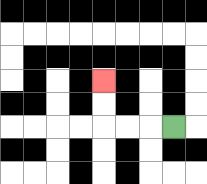{'start': '[7, 5]', 'end': '[4, 3]', 'path_directions': 'L,L,L,U,U', 'path_coordinates': '[[7, 5], [6, 5], [5, 5], [4, 5], [4, 4], [4, 3]]'}